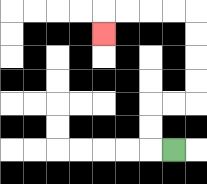{'start': '[7, 6]', 'end': '[4, 1]', 'path_directions': 'L,U,U,R,R,U,U,U,U,L,L,L,L,D', 'path_coordinates': '[[7, 6], [6, 6], [6, 5], [6, 4], [7, 4], [8, 4], [8, 3], [8, 2], [8, 1], [8, 0], [7, 0], [6, 0], [5, 0], [4, 0], [4, 1]]'}